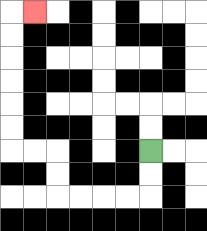{'start': '[6, 6]', 'end': '[1, 0]', 'path_directions': 'D,D,L,L,L,L,U,U,L,L,U,U,U,U,U,U,R', 'path_coordinates': '[[6, 6], [6, 7], [6, 8], [5, 8], [4, 8], [3, 8], [2, 8], [2, 7], [2, 6], [1, 6], [0, 6], [0, 5], [0, 4], [0, 3], [0, 2], [0, 1], [0, 0], [1, 0]]'}